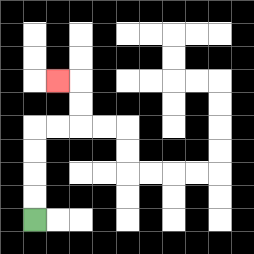{'start': '[1, 9]', 'end': '[2, 3]', 'path_directions': 'U,U,U,U,R,R,U,U,L', 'path_coordinates': '[[1, 9], [1, 8], [1, 7], [1, 6], [1, 5], [2, 5], [3, 5], [3, 4], [3, 3], [2, 3]]'}